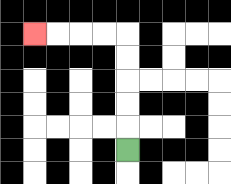{'start': '[5, 6]', 'end': '[1, 1]', 'path_directions': 'U,U,U,U,U,L,L,L,L', 'path_coordinates': '[[5, 6], [5, 5], [5, 4], [5, 3], [5, 2], [5, 1], [4, 1], [3, 1], [2, 1], [1, 1]]'}